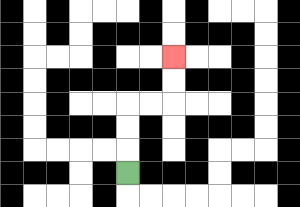{'start': '[5, 7]', 'end': '[7, 2]', 'path_directions': 'U,U,U,R,R,U,U', 'path_coordinates': '[[5, 7], [5, 6], [5, 5], [5, 4], [6, 4], [7, 4], [7, 3], [7, 2]]'}